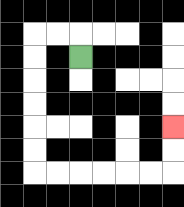{'start': '[3, 2]', 'end': '[7, 5]', 'path_directions': 'U,L,L,D,D,D,D,D,D,R,R,R,R,R,R,U,U', 'path_coordinates': '[[3, 2], [3, 1], [2, 1], [1, 1], [1, 2], [1, 3], [1, 4], [1, 5], [1, 6], [1, 7], [2, 7], [3, 7], [4, 7], [5, 7], [6, 7], [7, 7], [7, 6], [7, 5]]'}